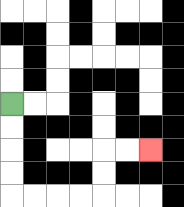{'start': '[0, 4]', 'end': '[6, 6]', 'path_directions': 'D,D,D,D,R,R,R,R,U,U,R,R', 'path_coordinates': '[[0, 4], [0, 5], [0, 6], [0, 7], [0, 8], [1, 8], [2, 8], [3, 8], [4, 8], [4, 7], [4, 6], [5, 6], [6, 6]]'}